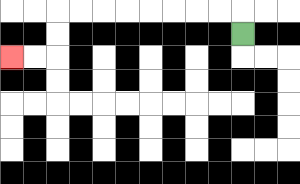{'start': '[10, 1]', 'end': '[0, 2]', 'path_directions': 'U,L,L,L,L,L,L,L,L,D,D,L,L', 'path_coordinates': '[[10, 1], [10, 0], [9, 0], [8, 0], [7, 0], [6, 0], [5, 0], [4, 0], [3, 0], [2, 0], [2, 1], [2, 2], [1, 2], [0, 2]]'}